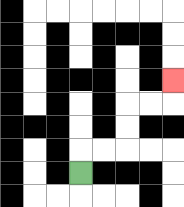{'start': '[3, 7]', 'end': '[7, 3]', 'path_directions': 'U,R,R,U,U,R,R,U', 'path_coordinates': '[[3, 7], [3, 6], [4, 6], [5, 6], [5, 5], [5, 4], [6, 4], [7, 4], [7, 3]]'}